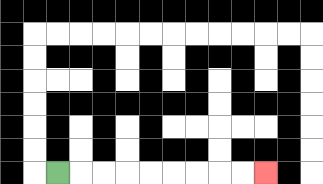{'start': '[2, 7]', 'end': '[11, 7]', 'path_directions': 'R,R,R,R,R,R,R,R,R', 'path_coordinates': '[[2, 7], [3, 7], [4, 7], [5, 7], [6, 7], [7, 7], [8, 7], [9, 7], [10, 7], [11, 7]]'}